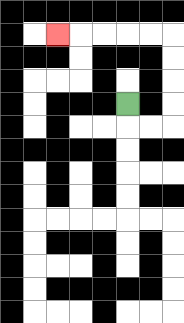{'start': '[5, 4]', 'end': '[2, 1]', 'path_directions': 'D,R,R,U,U,U,U,L,L,L,L,L', 'path_coordinates': '[[5, 4], [5, 5], [6, 5], [7, 5], [7, 4], [7, 3], [7, 2], [7, 1], [6, 1], [5, 1], [4, 1], [3, 1], [2, 1]]'}